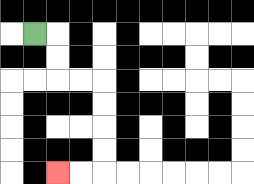{'start': '[1, 1]', 'end': '[2, 7]', 'path_directions': 'R,D,D,R,R,D,D,D,D,L,L', 'path_coordinates': '[[1, 1], [2, 1], [2, 2], [2, 3], [3, 3], [4, 3], [4, 4], [4, 5], [4, 6], [4, 7], [3, 7], [2, 7]]'}